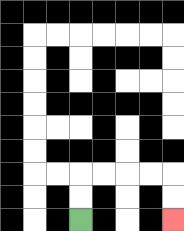{'start': '[3, 9]', 'end': '[7, 9]', 'path_directions': 'U,U,R,R,R,R,D,D', 'path_coordinates': '[[3, 9], [3, 8], [3, 7], [4, 7], [5, 7], [6, 7], [7, 7], [7, 8], [7, 9]]'}